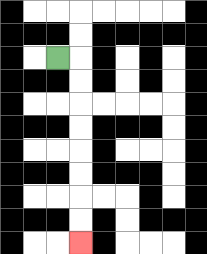{'start': '[2, 2]', 'end': '[3, 10]', 'path_directions': 'R,D,D,D,D,D,D,D,D', 'path_coordinates': '[[2, 2], [3, 2], [3, 3], [3, 4], [3, 5], [3, 6], [3, 7], [3, 8], [3, 9], [3, 10]]'}